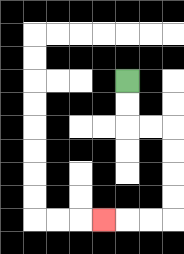{'start': '[5, 3]', 'end': '[4, 9]', 'path_directions': 'D,D,R,R,D,D,D,D,L,L,L', 'path_coordinates': '[[5, 3], [5, 4], [5, 5], [6, 5], [7, 5], [7, 6], [7, 7], [7, 8], [7, 9], [6, 9], [5, 9], [4, 9]]'}